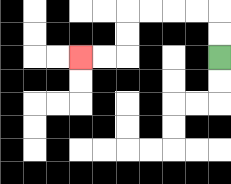{'start': '[9, 2]', 'end': '[3, 2]', 'path_directions': 'U,U,L,L,L,L,D,D,L,L', 'path_coordinates': '[[9, 2], [9, 1], [9, 0], [8, 0], [7, 0], [6, 0], [5, 0], [5, 1], [5, 2], [4, 2], [3, 2]]'}